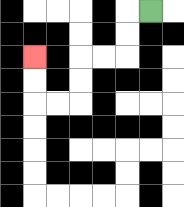{'start': '[6, 0]', 'end': '[1, 2]', 'path_directions': 'L,D,D,L,L,D,D,L,L,U,U', 'path_coordinates': '[[6, 0], [5, 0], [5, 1], [5, 2], [4, 2], [3, 2], [3, 3], [3, 4], [2, 4], [1, 4], [1, 3], [1, 2]]'}